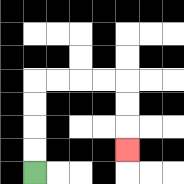{'start': '[1, 7]', 'end': '[5, 6]', 'path_directions': 'U,U,U,U,R,R,R,R,D,D,D', 'path_coordinates': '[[1, 7], [1, 6], [1, 5], [1, 4], [1, 3], [2, 3], [3, 3], [4, 3], [5, 3], [5, 4], [5, 5], [5, 6]]'}